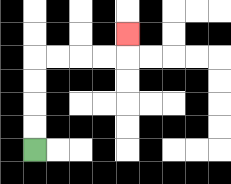{'start': '[1, 6]', 'end': '[5, 1]', 'path_directions': 'U,U,U,U,R,R,R,R,U', 'path_coordinates': '[[1, 6], [1, 5], [1, 4], [1, 3], [1, 2], [2, 2], [3, 2], [4, 2], [5, 2], [5, 1]]'}